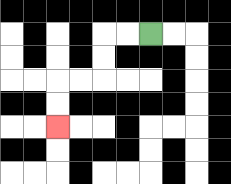{'start': '[6, 1]', 'end': '[2, 5]', 'path_directions': 'L,L,D,D,L,L,D,D', 'path_coordinates': '[[6, 1], [5, 1], [4, 1], [4, 2], [4, 3], [3, 3], [2, 3], [2, 4], [2, 5]]'}